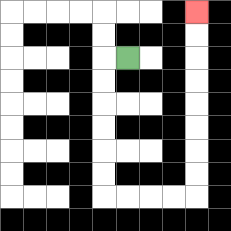{'start': '[5, 2]', 'end': '[8, 0]', 'path_directions': 'L,D,D,D,D,D,D,R,R,R,R,U,U,U,U,U,U,U,U', 'path_coordinates': '[[5, 2], [4, 2], [4, 3], [4, 4], [4, 5], [4, 6], [4, 7], [4, 8], [5, 8], [6, 8], [7, 8], [8, 8], [8, 7], [8, 6], [8, 5], [8, 4], [8, 3], [8, 2], [8, 1], [8, 0]]'}